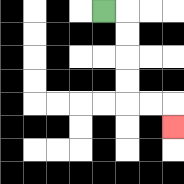{'start': '[4, 0]', 'end': '[7, 5]', 'path_directions': 'R,D,D,D,D,R,R,D', 'path_coordinates': '[[4, 0], [5, 0], [5, 1], [5, 2], [5, 3], [5, 4], [6, 4], [7, 4], [7, 5]]'}